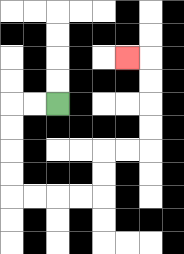{'start': '[2, 4]', 'end': '[5, 2]', 'path_directions': 'L,L,D,D,D,D,R,R,R,R,U,U,R,R,U,U,U,U,L', 'path_coordinates': '[[2, 4], [1, 4], [0, 4], [0, 5], [0, 6], [0, 7], [0, 8], [1, 8], [2, 8], [3, 8], [4, 8], [4, 7], [4, 6], [5, 6], [6, 6], [6, 5], [6, 4], [6, 3], [6, 2], [5, 2]]'}